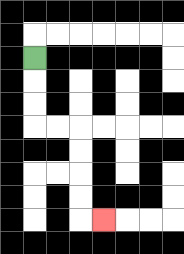{'start': '[1, 2]', 'end': '[4, 9]', 'path_directions': 'D,D,D,R,R,D,D,D,D,R', 'path_coordinates': '[[1, 2], [1, 3], [1, 4], [1, 5], [2, 5], [3, 5], [3, 6], [3, 7], [3, 8], [3, 9], [4, 9]]'}